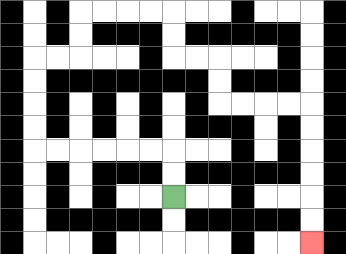{'start': '[7, 8]', 'end': '[13, 10]', 'path_directions': 'U,U,L,L,L,L,L,L,U,U,U,U,R,R,U,U,R,R,R,R,D,D,R,R,D,D,R,R,R,R,D,D,D,D,D,D', 'path_coordinates': '[[7, 8], [7, 7], [7, 6], [6, 6], [5, 6], [4, 6], [3, 6], [2, 6], [1, 6], [1, 5], [1, 4], [1, 3], [1, 2], [2, 2], [3, 2], [3, 1], [3, 0], [4, 0], [5, 0], [6, 0], [7, 0], [7, 1], [7, 2], [8, 2], [9, 2], [9, 3], [9, 4], [10, 4], [11, 4], [12, 4], [13, 4], [13, 5], [13, 6], [13, 7], [13, 8], [13, 9], [13, 10]]'}